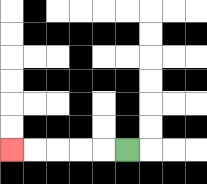{'start': '[5, 6]', 'end': '[0, 6]', 'path_directions': 'L,L,L,L,L', 'path_coordinates': '[[5, 6], [4, 6], [3, 6], [2, 6], [1, 6], [0, 6]]'}